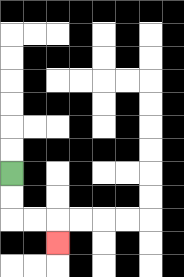{'start': '[0, 7]', 'end': '[2, 10]', 'path_directions': 'D,D,R,R,D', 'path_coordinates': '[[0, 7], [0, 8], [0, 9], [1, 9], [2, 9], [2, 10]]'}